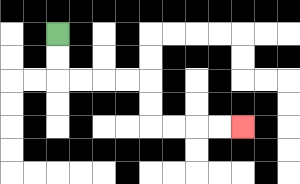{'start': '[2, 1]', 'end': '[10, 5]', 'path_directions': 'D,D,R,R,R,R,D,D,R,R,R,R', 'path_coordinates': '[[2, 1], [2, 2], [2, 3], [3, 3], [4, 3], [5, 3], [6, 3], [6, 4], [6, 5], [7, 5], [8, 5], [9, 5], [10, 5]]'}